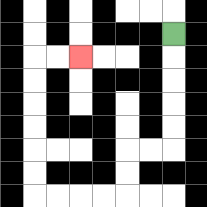{'start': '[7, 1]', 'end': '[3, 2]', 'path_directions': 'D,D,D,D,D,L,L,D,D,L,L,L,L,U,U,U,U,U,U,R,R', 'path_coordinates': '[[7, 1], [7, 2], [7, 3], [7, 4], [7, 5], [7, 6], [6, 6], [5, 6], [5, 7], [5, 8], [4, 8], [3, 8], [2, 8], [1, 8], [1, 7], [1, 6], [1, 5], [1, 4], [1, 3], [1, 2], [2, 2], [3, 2]]'}